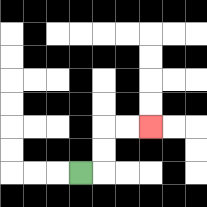{'start': '[3, 7]', 'end': '[6, 5]', 'path_directions': 'R,U,U,R,R', 'path_coordinates': '[[3, 7], [4, 7], [4, 6], [4, 5], [5, 5], [6, 5]]'}